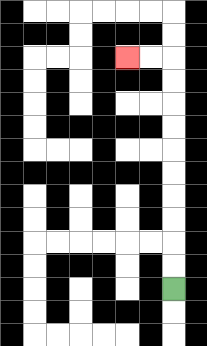{'start': '[7, 12]', 'end': '[5, 2]', 'path_directions': 'U,U,U,U,U,U,U,U,U,U,L,L', 'path_coordinates': '[[7, 12], [7, 11], [7, 10], [7, 9], [7, 8], [7, 7], [7, 6], [7, 5], [7, 4], [7, 3], [7, 2], [6, 2], [5, 2]]'}